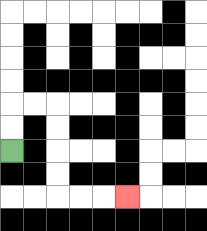{'start': '[0, 6]', 'end': '[5, 8]', 'path_directions': 'U,U,R,R,D,D,D,D,R,R,R', 'path_coordinates': '[[0, 6], [0, 5], [0, 4], [1, 4], [2, 4], [2, 5], [2, 6], [2, 7], [2, 8], [3, 8], [4, 8], [5, 8]]'}